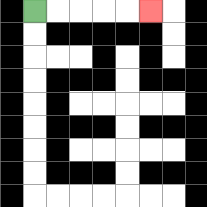{'start': '[1, 0]', 'end': '[6, 0]', 'path_directions': 'R,R,R,R,R', 'path_coordinates': '[[1, 0], [2, 0], [3, 0], [4, 0], [5, 0], [6, 0]]'}